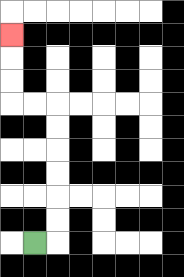{'start': '[1, 10]', 'end': '[0, 1]', 'path_directions': 'R,U,U,U,U,U,U,L,L,U,U,U', 'path_coordinates': '[[1, 10], [2, 10], [2, 9], [2, 8], [2, 7], [2, 6], [2, 5], [2, 4], [1, 4], [0, 4], [0, 3], [0, 2], [0, 1]]'}